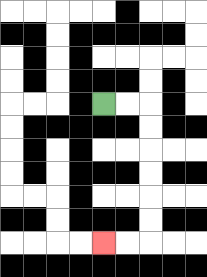{'start': '[4, 4]', 'end': '[4, 10]', 'path_directions': 'R,R,D,D,D,D,D,D,L,L', 'path_coordinates': '[[4, 4], [5, 4], [6, 4], [6, 5], [6, 6], [6, 7], [6, 8], [6, 9], [6, 10], [5, 10], [4, 10]]'}